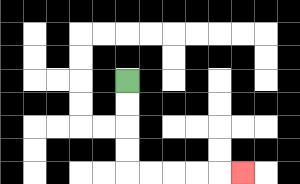{'start': '[5, 3]', 'end': '[10, 7]', 'path_directions': 'D,D,D,D,R,R,R,R,R', 'path_coordinates': '[[5, 3], [5, 4], [5, 5], [5, 6], [5, 7], [6, 7], [7, 7], [8, 7], [9, 7], [10, 7]]'}